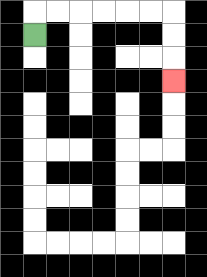{'start': '[1, 1]', 'end': '[7, 3]', 'path_directions': 'U,R,R,R,R,R,R,D,D,D', 'path_coordinates': '[[1, 1], [1, 0], [2, 0], [3, 0], [4, 0], [5, 0], [6, 0], [7, 0], [7, 1], [7, 2], [7, 3]]'}